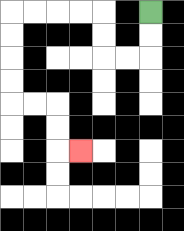{'start': '[6, 0]', 'end': '[3, 6]', 'path_directions': 'D,D,L,L,U,U,L,L,L,L,D,D,D,D,R,R,D,D,R', 'path_coordinates': '[[6, 0], [6, 1], [6, 2], [5, 2], [4, 2], [4, 1], [4, 0], [3, 0], [2, 0], [1, 0], [0, 0], [0, 1], [0, 2], [0, 3], [0, 4], [1, 4], [2, 4], [2, 5], [2, 6], [3, 6]]'}